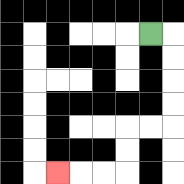{'start': '[6, 1]', 'end': '[2, 7]', 'path_directions': 'R,D,D,D,D,L,L,D,D,L,L,L', 'path_coordinates': '[[6, 1], [7, 1], [7, 2], [7, 3], [7, 4], [7, 5], [6, 5], [5, 5], [5, 6], [5, 7], [4, 7], [3, 7], [2, 7]]'}